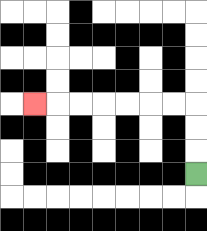{'start': '[8, 7]', 'end': '[1, 4]', 'path_directions': 'U,U,U,L,L,L,L,L,L,L', 'path_coordinates': '[[8, 7], [8, 6], [8, 5], [8, 4], [7, 4], [6, 4], [5, 4], [4, 4], [3, 4], [2, 4], [1, 4]]'}